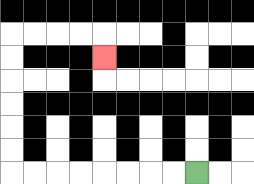{'start': '[8, 7]', 'end': '[4, 2]', 'path_directions': 'L,L,L,L,L,L,L,L,U,U,U,U,U,U,R,R,R,R,D', 'path_coordinates': '[[8, 7], [7, 7], [6, 7], [5, 7], [4, 7], [3, 7], [2, 7], [1, 7], [0, 7], [0, 6], [0, 5], [0, 4], [0, 3], [0, 2], [0, 1], [1, 1], [2, 1], [3, 1], [4, 1], [4, 2]]'}